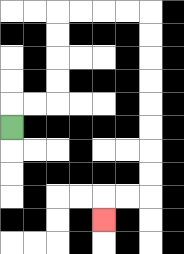{'start': '[0, 5]', 'end': '[4, 9]', 'path_directions': 'U,R,R,U,U,U,U,R,R,R,R,D,D,D,D,D,D,D,D,L,L,D', 'path_coordinates': '[[0, 5], [0, 4], [1, 4], [2, 4], [2, 3], [2, 2], [2, 1], [2, 0], [3, 0], [4, 0], [5, 0], [6, 0], [6, 1], [6, 2], [6, 3], [6, 4], [6, 5], [6, 6], [6, 7], [6, 8], [5, 8], [4, 8], [4, 9]]'}